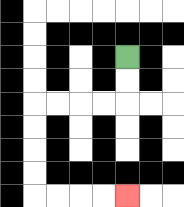{'start': '[5, 2]', 'end': '[5, 8]', 'path_directions': 'D,D,L,L,L,L,D,D,D,D,R,R,R,R', 'path_coordinates': '[[5, 2], [5, 3], [5, 4], [4, 4], [3, 4], [2, 4], [1, 4], [1, 5], [1, 6], [1, 7], [1, 8], [2, 8], [3, 8], [4, 8], [5, 8]]'}